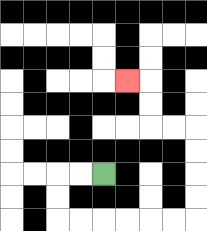{'start': '[4, 7]', 'end': '[5, 3]', 'path_directions': 'L,L,D,D,R,R,R,R,R,R,U,U,U,U,L,L,U,U,L', 'path_coordinates': '[[4, 7], [3, 7], [2, 7], [2, 8], [2, 9], [3, 9], [4, 9], [5, 9], [6, 9], [7, 9], [8, 9], [8, 8], [8, 7], [8, 6], [8, 5], [7, 5], [6, 5], [6, 4], [6, 3], [5, 3]]'}